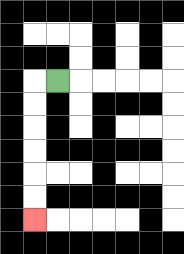{'start': '[2, 3]', 'end': '[1, 9]', 'path_directions': 'L,D,D,D,D,D,D', 'path_coordinates': '[[2, 3], [1, 3], [1, 4], [1, 5], [1, 6], [1, 7], [1, 8], [1, 9]]'}